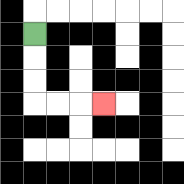{'start': '[1, 1]', 'end': '[4, 4]', 'path_directions': 'D,D,D,R,R,R', 'path_coordinates': '[[1, 1], [1, 2], [1, 3], [1, 4], [2, 4], [3, 4], [4, 4]]'}